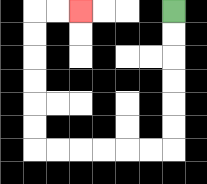{'start': '[7, 0]', 'end': '[3, 0]', 'path_directions': 'D,D,D,D,D,D,L,L,L,L,L,L,U,U,U,U,U,U,R,R', 'path_coordinates': '[[7, 0], [7, 1], [7, 2], [7, 3], [7, 4], [7, 5], [7, 6], [6, 6], [5, 6], [4, 6], [3, 6], [2, 6], [1, 6], [1, 5], [1, 4], [1, 3], [1, 2], [1, 1], [1, 0], [2, 0], [3, 0]]'}